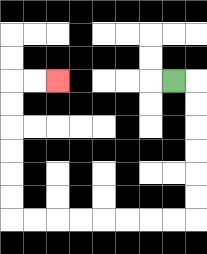{'start': '[7, 3]', 'end': '[2, 3]', 'path_directions': 'R,D,D,D,D,D,D,L,L,L,L,L,L,L,L,U,U,U,U,U,U,R,R', 'path_coordinates': '[[7, 3], [8, 3], [8, 4], [8, 5], [8, 6], [8, 7], [8, 8], [8, 9], [7, 9], [6, 9], [5, 9], [4, 9], [3, 9], [2, 9], [1, 9], [0, 9], [0, 8], [0, 7], [0, 6], [0, 5], [0, 4], [0, 3], [1, 3], [2, 3]]'}